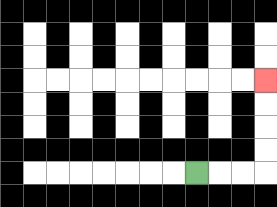{'start': '[8, 7]', 'end': '[11, 3]', 'path_directions': 'R,R,R,U,U,U,U', 'path_coordinates': '[[8, 7], [9, 7], [10, 7], [11, 7], [11, 6], [11, 5], [11, 4], [11, 3]]'}